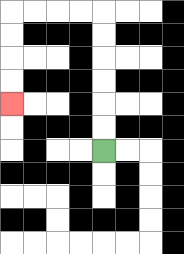{'start': '[4, 6]', 'end': '[0, 4]', 'path_directions': 'U,U,U,U,U,U,L,L,L,L,D,D,D,D', 'path_coordinates': '[[4, 6], [4, 5], [4, 4], [4, 3], [4, 2], [4, 1], [4, 0], [3, 0], [2, 0], [1, 0], [0, 0], [0, 1], [0, 2], [0, 3], [0, 4]]'}